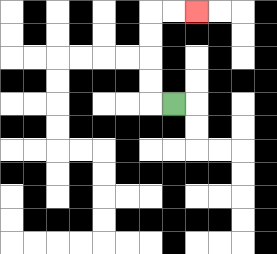{'start': '[7, 4]', 'end': '[8, 0]', 'path_directions': 'L,U,U,U,U,R,R', 'path_coordinates': '[[7, 4], [6, 4], [6, 3], [6, 2], [6, 1], [6, 0], [7, 0], [8, 0]]'}